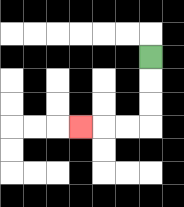{'start': '[6, 2]', 'end': '[3, 5]', 'path_directions': 'D,D,D,L,L,L', 'path_coordinates': '[[6, 2], [6, 3], [6, 4], [6, 5], [5, 5], [4, 5], [3, 5]]'}